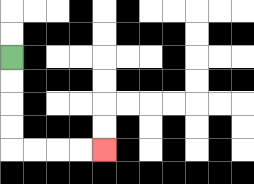{'start': '[0, 2]', 'end': '[4, 6]', 'path_directions': 'D,D,D,D,R,R,R,R', 'path_coordinates': '[[0, 2], [0, 3], [0, 4], [0, 5], [0, 6], [1, 6], [2, 6], [3, 6], [4, 6]]'}